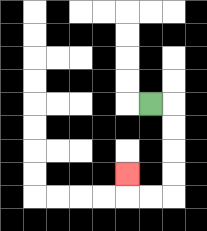{'start': '[6, 4]', 'end': '[5, 7]', 'path_directions': 'R,D,D,D,D,L,L,U', 'path_coordinates': '[[6, 4], [7, 4], [7, 5], [7, 6], [7, 7], [7, 8], [6, 8], [5, 8], [5, 7]]'}